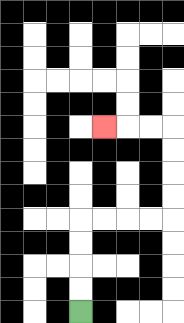{'start': '[3, 13]', 'end': '[4, 5]', 'path_directions': 'U,U,U,U,R,R,R,R,U,U,U,U,L,L,L', 'path_coordinates': '[[3, 13], [3, 12], [3, 11], [3, 10], [3, 9], [4, 9], [5, 9], [6, 9], [7, 9], [7, 8], [7, 7], [7, 6], [7, 5], [6, 5], [5, 5], [4, 5]]'}